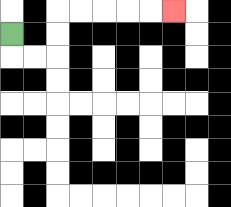{'start': '[0, 1]', 'end': '[7, 0]', 'path_directions': 'D,R,R,U,U,R,R,R,R,R', 'path_coordinates': '[[0, 1], [0, 2], [1, 2], [2, 2], [2, 1], [2, 0], [3, 0], [4, 0], [5, 0], [6, 0], [7, 0]]'}